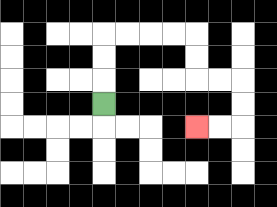{'start': '[4, 4]', 'end': '[8, 5]', 'path_directions': 'U,U,U,R,R,R,R,D,D,R,R,D,D,L,L', 'path_coordinates': '[[4, 4], [4, 3], [4, 2], [4, 1], [5, 1], [6, 1], [7, 1], [8, 1], [8, 2], [8, 3], [9, 3], [10, 3], [10, 4], [10, 5], [9, 5], [8, 5]]'}